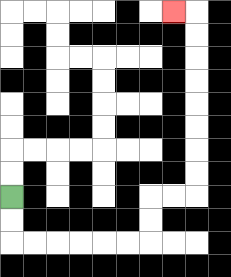{'start': '[0, 8]', 'end': '[7, 0]', 'path_directions': 'D,D,R,R,R,R,R,R,U,U,R,R,U,U,U,U,U,U,U,U,L', 'path_coordinates': '[[0, 8], [0, 9], [0, 10], [1, 10], [2, 10], [3, 10], [4, 10], [5, 10], [6, 10], [6, 9], [6, 8], [7, 8], [8, 8], [8, 7], [8, 6], [8, 5], [8, 4], [8, 3], [8, 2], [8, 1], [8, 0], [7, 0]]'}